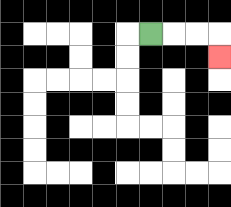{'start': '[6, 1]', 'end': '[9, 2]', 'path_directions': 'R,R,R,D', 'path_coordinates': '[[6, 1], [7, 1], [8, 1], [9, 1], [9, 2]]'}